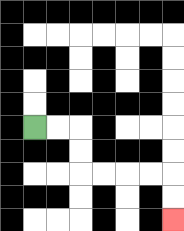{'start': '[1, 5]', 'end': '[7, 9]', 'path_directions': 'R,R,D,D,R,R,R,R,D,D', 'path_coordinates': '[[1, 5], [2, 5], [3, 5], [3, 6], [3, 7], [4, 7], [5, 7], [6, 7], [7, 7], [7, 8], [7, 9]]'}